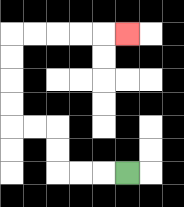{'start': '[5, 7]', 'end': '[5, 1]', 'path_directions': 'L,L,L,U,U,L,L,U,U,U,U,R,R,R,R,R', 'path_coordinates': '[[5, 7], [4, 7], [3, 7], [2, 7], [2, 6], [2, 5], [1, 5], [0, 5], [0, 4], [0, 3], [0, 2], [0, 1], [1, 1], [2, 1], [3, 1], [4, 1], [5, 1]]'}